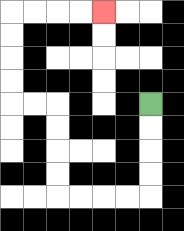{'start': '[6, 4]', 'end': '[4, 0]', 'path_directions': 'D,D,D,D,L,L,L,L,U,U,U,U,L,L,U,U,U,U,R,R,R,R', 'path_coordinates': '[[6, 4], [6, 5], [6, 6], [6, 7], [6, 8], [5, 8], [4, 8], [3, 8], [2, 8], [2, 7], [2, 6], [2, 5], [2, 4], [1, 4], [0, 4], [0, 3], [0, 2], [0, 1], [0, 0], [1, 0], [2, 0], [3, 0], [4, 0]]'}